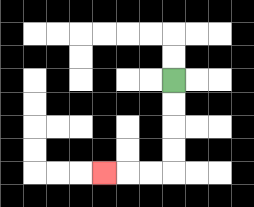{'start': '[7, 3]', 'end': '[4, 7]', 'path_directions': 'D,D,D,D,L,L,L', 'path_coordinates': '[[7, 3], [7, 4], [7, 5], [7, 6], [7, 7], [6, 7], [5, 7], [4, 7]]'}